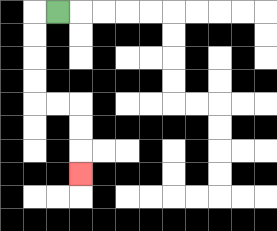{'start': '[2, 0]', 'end': '[3, 7]', 'path_directions': 'L,D,D,D,D,R,R,D,D,D', 'path_coordinates': '[[2, 0], [1, 0], [1, 1], [1, 2], [1, 3], [1, 4], [2, 4], [3, 4], [3, 5], [3, 6], [3, 7]]'}